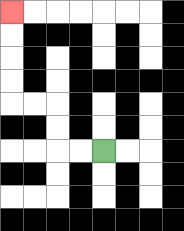{'start': '[4, 6]', 'end': '[0, 0]', 'path_directions': 'L,L,U,U,L,L,U,U,U,U', 'path_coordinates': '[[4, 6], [3, 6], [2, 6], [2, 5], [2, 4], [1, 4], [0, 4], [0, 3], [0, 2], [0, 1], [0, 0]]'}